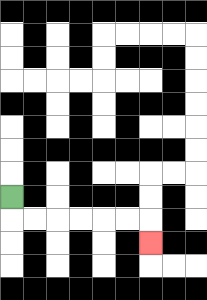{'start': '[0, 8]', 'end': '[6, 10]', 'path_directions': 'D,R,R,R,R,R,R,D', 'path_coordinates': '[[0, 8], [0, 9], [1, 9], [2, 9], [3, 9], [4, 9], [5, 9], [6, 9], [6, 10]]'}